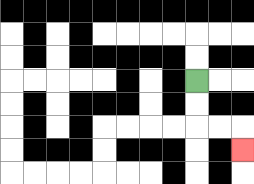{'start': '[8, 3]', 'end': '[10, 6]', 'path_directions': 'D,D,R,R,D', 'path_coordinates': '[[8, 3], [8, 4], [8, 5], [9, 5], [10, 5], [10, 6]]'}